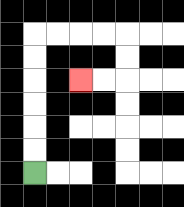{'start': '[1, 7]', 'end': '[3, 3]', 'path_directions': 'U,U,U,U,U,U,R,R,R,R,D,D,L,L', 'path_coordinates': '[[1, 7], [1, 6], [1, 5], [1, 4], [1, 3], [1, 2], [1, 1], [2, 1], [3, 1], [4, 1], [5, 1], [5, 2], [5, 3], [4, 3], [3, 3]]'}